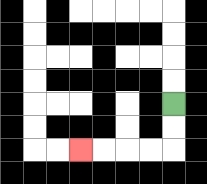{'start': '[7, 4]', 'end': '[3, 6]', 'path_directions': 'D,D,L,L,L,L', 'path_coordinates': '[[7, 4], [7, 5], [7, 6], [6, 6], [5, 6], [4, 6], [3, 6]]'}